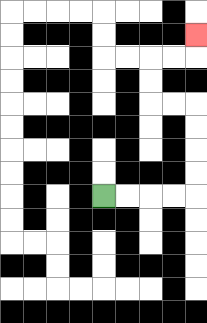{'start': '[4, 8]', 'end': '[8, 1]', 'path_directions': 'R,R,R,R,U,U,U,U,L,L,U,U,R,R,U', 'path_coordinates': '[[4, 8], [5, 8], [6, 8], [7, 8], [8, 8], [8, 7], [8, 6], [8, 5], [8, 4], [7, 4], [6, 4], [6, 3], [6, 2], [7, 2], [8, 2], [8, 1]]'}